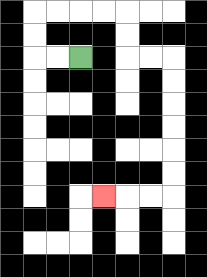{'start': '[3, 2]', 'end': '[4, 8]', 'path_directions': 'L,L,U,U,R,R,R,R,D,D,R,R,D,D,D,D,D,D,L,L,L', 'path_coordinates': '[[3, 2], [2, 2], [1, 2], [1, 1], [1, 0], [2, 0], [3, 0], [4, 0], [5, 0], [5, 1], [5, 2], [6, 2], [7, 2], [7, 3], [7, 4], [7, 5], [7, 6], [7, 7], [7, 8], [6, 8], [5, 8], [4, 8]]'}